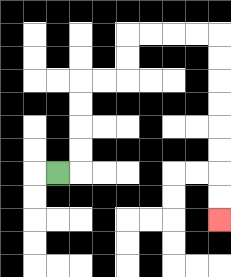{'start': '[2, 7]', 'end': '[9, 9]', 'path_directions': 'R,U,U,U,U,R,R,U,U,R,R,R,R,D,D,D,D,D,D,D,D', 'path_coordinates': '[[2, 7], [3, 7], [3, 6], [3, 5], [3, 4], [3, 3], [4, 3], [5, 3], [5, 2], [5, 1], [6, 1], [7, 1], [8, 1], [9, 1], [9, 2], [9, 3], [9, 4], [9, 5], [9, 6], [9, 7], [9, 8], [9, 9]]'}